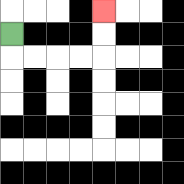{'start': '[0, 1]', 'end': '[4, 0]', 'path_directions': 'D,R,R,R,R,U,U', 'path_coordinates': '[[0, 1], [0, 2], [1, 2], [2, 2], [3, 2], [4, 2], [4, 1], [4, 0]]'}